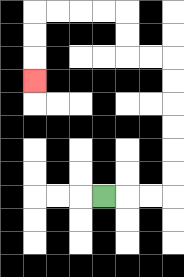{'start': '[4, 8]', 'end': '[1, 3]', 'path_directions': 'R,R,R,U,U,U,U,U,U,L,L,U,U,L,L,L,L,D,D,D', 'path_coordinates': '[[4, 8], [5, 8], [6, 8], [7, 8], [7, 7], [7, 6], [7, 5], [7, 4], [7, 3], [7, 2], [6, 2], [5, 2], [5, 1], [5, 0], [4, 0], [3, 0], [2, 0], [1, 0], [1, 1], [1, 2], [1, 3]]'}